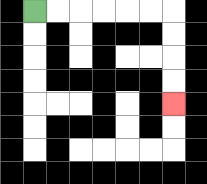{'start': '[1, 0]', 'end': '[7, 4]', 'path_directions': 'R,R,R,R,R,R,D,D,D,D', 'path_coordinates': '[[1, 0], [2, 0], [3, 0], [4, 0], [5, 0], [6, 0], [7, 0], [7, 1], [7, 2], [7, 3], [7, 4]]'}